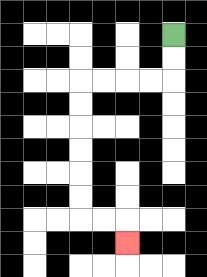{'start': '[7, 1]', 'end': '[5, 10]', 'path_directions': 'D,D,L,L,L,L,D,D,D,D,D,D,R,R,D', 'path_coordinates': '[[7, 1], [7, 2], [7, 3], [6, 3], [5, 3], [4, 3], [3, 3], [3, 4], [3, 5], [3, 6], [3, 7], [3, 8], [3, 9], [4, 9], [5, 9], [5, 10]]'}